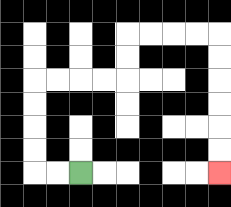{'start': '[3, 7]', 'end': '[9, 7]', 'path_directions': 'L,L,U,U,U,U,R,R,R,R,U,U,R,R,R,R,D,D,D,D,D,D', 'path_coordinates': '[[3, 7], [2, 7], [1, 7], [1, 6], [1, 5], [1, 4], [1, 3], [2, 3], [3, 3], [4, 3], [5, 3], [5, 2], [5, 1], [6, 1], [7, 1], [8, 1], [9, 1], [9, 2], [9, 3], [9, 4], [9, 5], [9, 6], [9, 7]]'}